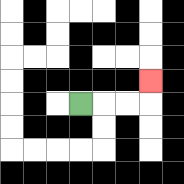{'start': '[3, 4]', 'end': '[6, 3]', 'path_directions': 'R,R,R,U', 'path_coordinates': '[[3, 4], [4, 4], [5, 4], [6, 4], [6, 3]]'}